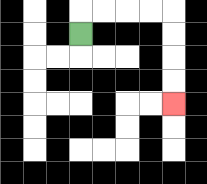{'start': '[3, 1]', 'end': '[7, 4]', 'path_directions': 'U,R,R,R,R,D,D,D,D', 'path_coordinates': '[[3, 1], [3, 0], [4, 0], [5, 0], [6, 0], [7, 0], [7, 1], [7, 2], [7, 3], [7, 4]]'}